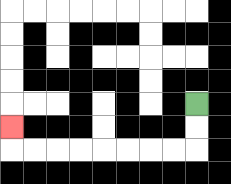{'start': '[8, 4]', 'end': '[0, 5]', 'path_directions': 'D,D,L,L,L,L,L,L,L,L,U', 'path_coordinates': '[[8, 4], [8, 5], [8, 6], [7, 6], [6, 6], [5, 6], [4, 6], [3, 6], [2, 6], [1, 6], [0, 6], [0, 5]]'}